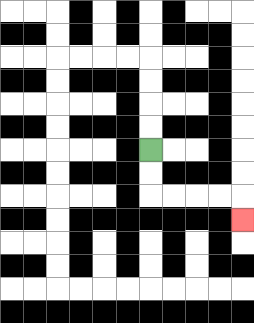{'start': '[6, 6]', 'end': '[10, 9]', 'path_directions': 'D,D,R,R,R,R,D', 'path_coordinates': '[[6, 6], [6, 7], [6, 8], [7, 8], [8, 8], [9, 8], [10, 8], [10, 9]]'}